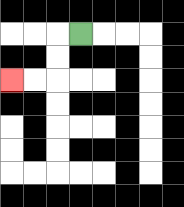{'start': '[3, 1]', 'end': '[0, 3]', 'path_directions': 'L,D,D,L,L', 'path_coordinates': '[[3, 1], [2, 1], [2, 2], [2, 3], [1, 3], [0, 3]]'}